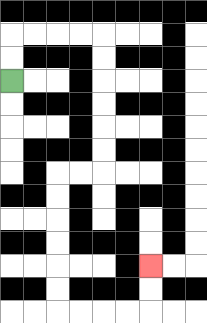{'start': '[0, 3]', 'end': '[6, 11]', 'path_directions': 'U,U,R,R,R,R,D,D,D,D,D,D,L,L,D,D,D,D,D,D,R,R,R,R,U,U', 'path_coordinates': '[[0, 3], [0, 2], [0, 1], [1, 1], [2, 1], [3, 1], [4, 1], [4, 2], [4, 3], [4, 4], [4, 5], [4, 6], [4, 7], [3, 7], [2, 7], [2, 8], [2, 9], [2, 10], [2, 11], [2, 12], [2, 13], [3, 13], [4, 13], [5, 13], [6, 13], [6, 12], [6, 11]]'}